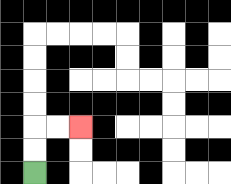{'start': '[1, 7]', 'end': '[3, 5]', 'path_directions': 'U,U,R,R', 'path_coordinates': '[[1, 7], [1, 6], [1, 5], [2, 5], [3, 5]]'}